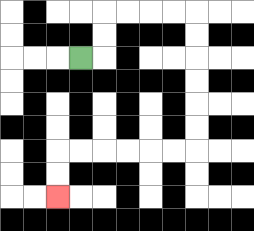{'start': '[3, 2]', 'end': '[2, 8]', 'path_directions': 'R,U,U,R,R,R,R,D,D,D,D,D,D,L,L,L,L,L,L,D,D', 'path_coordinates': '[[3, 2], [4, 2], [4, 1], [4, 0], [5, 0], [6, 0], [7, 0], [8, 0], [8, 1], [8, 2], [8, 3], [8, 4], [8, 5], [8, 6], [7, 6], [6, 6], [5, 6], [4, 6], [3, 6], [2, 6], [2, 7], [2, 8]]'}